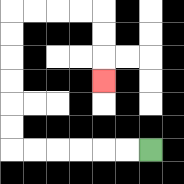{'start': '[6, 6]', 'end': '[4, 3]', 'path_directions': 'L,L,L,L,L,L,U,U,U,U,U,U,R,R,R,R,D,D,D', 'path_coordinates': '[[6, 6], [5, 6], [4, 6], [3, 6], [2, 6], [1, 6], [0, 6], [0, 5], [0, 4], [0, 3], [0, 2], [0, 1], [0, 0], [1, 0], [2, 0], [3, 0], [4, 0], [4, 1], [4, 2], [4, 3]]'}